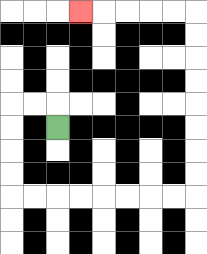{'start': '[2, 5]', 'end': '[3, 0]', 'path_directions': 'U,L,L,D,D,D,D,R,R,R,R,R,R,R,R,U,U,U,U,U,U,U,U,L,L,L,L,L', 'path_coordinates': '[[2, 5], [2, 4], [1, 4], [0, 4], [0, 5], [0, 6], [0, 7], [0, 8], [1, 8], [2, 8], [3, 8], [4, 8], [5, 8], [6, 8], [7, 8], [8, 8], [8, 7], [8, 6], [8, 5], [8, 4], [8, 3], [8, 2], [8, 1], [8, 0], [7, 0], [6, 0], [5, 0], [4, 0], [3, 0]]'}